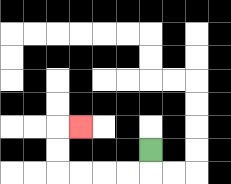{'start': '[6, 6]', 'end': '[3, 5]', 'path_directions': 'D,L,L,L,L,U,U,R', 'path_coordinates': '[[6, 6], [6, 7], [5, 7], [4, 7], [3, 7], [2, 7], [2, 6], [2, 5], [3, 5]]'}